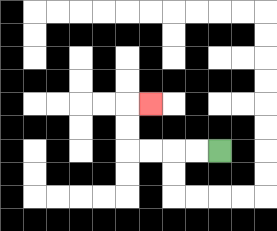{'start': '[9, 6]', 'end': '[6, 4]', 'path_directions': 'L,L,L,L,U,U,R', 'path_coordinates': '[[9, 6], [8, 6], [7, 6], [6, 6], [5, 6], [5, 5], [5, 4], [6, 4]]'}